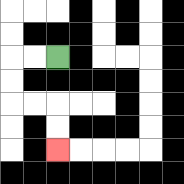{'start': '[2, 2]', 'end': '[2, 6]', 'path_directions': 'L,L,D,D,R,R,D,D', 'path_coordinates': '[[2, 2], [1, 2], [0, 2], [0, 3], [0, 4], [1, 4], [2, 4], [2, 5], [2, 6]]'}